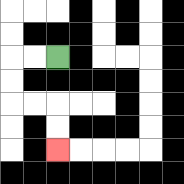{'start': '[2, 2]', 'end': '[2, 6]', 'path_directions': 'L,L,D,D,R,R,D,D', 'path_coordinates': '[[2, 2], [1, 2], [0, 2], [0, 3], [0, 4], [1, 4], [2, 4], [2, 5], [2, 6]]'}